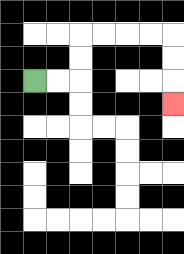{'start': '[1, 3]', 'end': '[7, 4]', 'path_directions': 'R,R,U,U,R,R,R,R,D,D,D', 'path_coordinates': '[[1, 3], [2, 3], [3, 3], [3, 2], [3, 1], [4, 1], [5, 1], [6, 1], [7, 1], [7, 2], [7, 3], [7, 4]]'}